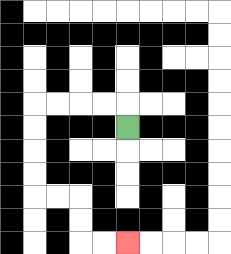{'start': '[5, 5]', 'end': '[5, 10]', 'path_directions': 'U,L,L,L,L,D,D,D,D,R,R,D,D,R,R', 'path_coordinates': '[[5, 5], [5, 4], [4, 4], [3, 4], [2, 4], [1, 4], [1, 5], [1, 6], [1, 7], [1, 8], [2, 8], [3, 8], [3, 9], [3, 10], [4, 10], [5, 10]]'}